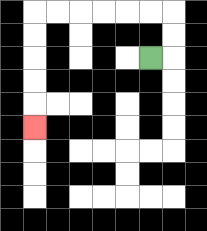{'start': '[6, 2]', 'end': '[1, 5]', 'path_directions': 'R,U,U,L,L,L,L,L,L,D,D,D,D,D', 'path_coordinates': '[[6, 2], [7, 2], [7, 1], [7, 0], [6, 0], [5, 0], [4, 0], [3, 0], [2, 0], [1, 0], [1, 1], [1, 2], [1, 3], [1, 4], [1, 5]]'}